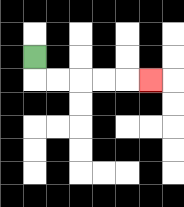{'start': '[1, 2]', 'end': '[6, 3]', 'path_directions': 'D,R,R,R,R,R', 'path_coordinates': '[[1, 2], [1, 3], [2, 3], [3, 3], [4, 3], [5, 3], [6, 3]]'}